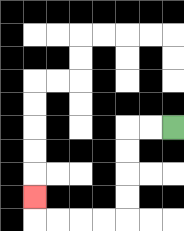{'start': '[7, 5]', 'end': '[1, 8]', 'path_directions': 'L,L,D,D,D,D,L,L,L,L,U', 'path_coordinates': '[[7, 5], [6, 5], [5, 5], [5, 6], [5, 7], [5, 8], [5, 9], [4, 9], [3, 9], [2, 9], [1, 9], [1, 8]]'}